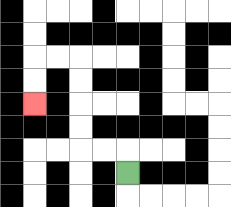{'start': '[5, 7]', 'end': '[1, 4]', 'path_directions': 'U,L,L,U,U,U,U,L,L,D,D', 'path_coordinates': '[[5, 7], [5, 6], [4, 6], [3, 6], [3, 5], [3, 4], [3, 3], [3, 2], [2, 2], [1, 2], [1, 3], [1, 4]]'}